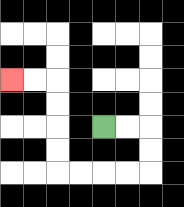{'start': '[4, 5]', 'end': '[0, 3]', 'path_directions': 'R,R,D,D,L,L,L,L,U,U,U,U,L,L', 'path_coordinates': '[[4, 5], [5, 5], [6, 5], [6, 6], [6, 7], [5, 7], [4, 7], [3, 7], [2, 7], [2, 6], [2, 5], [2, 4], [2, 3], [1, 3], [0, 3]]'}